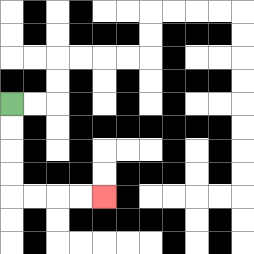{'start': '[0, 4]', 'end': '[4, 8]', 'path_directions': 'D,D,D,D,R,R,R,R', 'path_coordinates': '[[0, 4], [0, 5], [0, 6], [0, 7], [0, 8], [1, 8], [2, 8], [3, 8], [4, 8]]'}